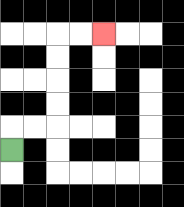{'start': '[0, 6]', 'end': '[4, 1]', 'path_directions': 'U,R,R,U,U,U,U,R,R', 'path_coordinates': '[[0, 6], [0, 5], [1, 5], [2, 5], [2, 4], [2, 3], [2, 2], [2, 1], [3, 1], [4, 1]]'}